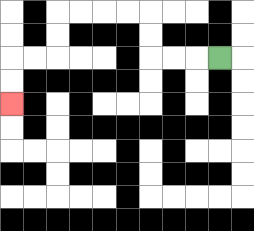{'start': '[9, 2]', 'end': '[0, 4]', 'path_directions': 'L,L,L,U,U,L,L,L,L,D,D,L,L,D,D', 'path_coordinates': '[[9, 2], [8, 2], [7, 2], [6, 2], [6, 1], [6, 0], [5, 0], [4, 0], [3, 0], [2, 0], [2, 1], [2, 2], [1, 2], [0, 2], [0, 3], [0, 4]]'}